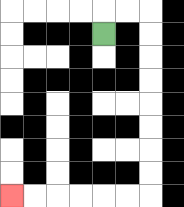{'start': '[4, 1]', 'end': '[0, 8]', 'path_directions': 'U,R,R,D,D,D,D,D,D,D,D,L,L,L,L,L,L', 'path_coordinates': '[[4, 1], [4, 0], [5, 0], [6, 0], [6, 1], [6, 2], [6, 3], [6, 4], [6, 5], [6, 6], [6, 7], [6, 8], [5, 8], [4, 8], [3, 8], [2, 8], [1, 8], [0, 8]]'}